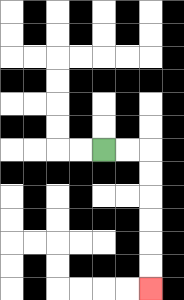{'start': '[4, 6]', 'end': '[6, 12]', 'path_directions': 'R,R,D,D,D,D,D,D', 'path_coordinates': '[[4, 6], [5, 6], [6, 6], [6, 7], [6, 8], [6, 9], [6, 10], [6, 11], [6, 12]]'}